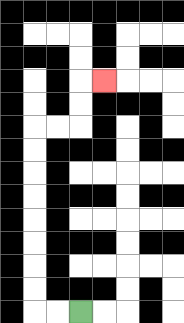{'start': '[3, 13]', 'end': '[4, 3]', 'path_directions': 'L,L,U,U,U,U,U,U,U,U,R,R,U,U,R', 'path_coordinates': '[[3, 13], [2, 13], [1, 13], [1, 12], [1, 11], [1, 10], [1, 9], [1, 8], [1, 7], [1, 6], [1, 5], [2, 5], [3, 5], [3, 4], [3, 3], [4, 3]]'}